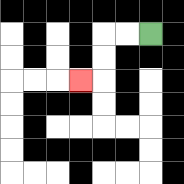{'start': '[6, 1]', 'end': '[3, 3]', 'path_directions': 'L,L,D,D,L', 'path_coordinates': '[[6, 1], [5, 1], [4, 1], [4, 2], [4, 3], [3, 3]]'}